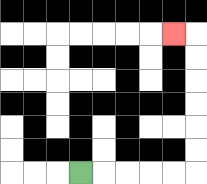{'start': '[3, 7]', 'end': '[7, 1]', 'path_directions': 'R,R,R,R,R,U,U,U,U,U,U,L', 'path_coordinates': '[[3, 7], [4, 7], [5, 7], [6, 7], [7, 7], [8, 7], [8, 6], [8, 5], [8, 4], [8, 3], [8, 2], [8, 1], [7, 1]]'}